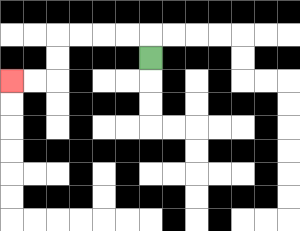{'start': '[6, 2]', 'end': '[0, 3]', 'path_directions': 'U,L,L,L,L,D,D,L,L', 'path_coordinates': '[[6, 2], [6, 1], [5, 1], [4, 1], [3, 1], [2, 1], [2, 2], [2, 3], [1, 3], [0, 3]]'}